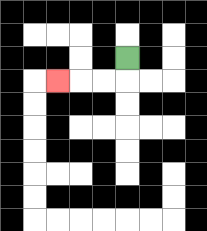{'start': '[5, 2]', 'end': '[2, 3]', 'path_directions': 'D,L,L,L', 'path_coordinates': '[[5, 2], [5, 3], [4, 3], [3, 3], [2, 3]]'}